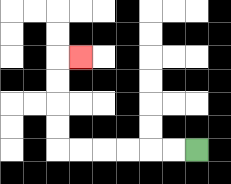{'start': '[8, 6]', 'end': '[3, 2]', 'path_directions': 'L,L,L,L,L,L,U,U,U,U,R', 'path_coordinates': '[[8, 6], [7, 6], [6, 6], [5, 6], [4, 6], [3, 6], [2, 6], [2, 5], [2, 4], [2, 3], [2, 2], [3, 2]]'}